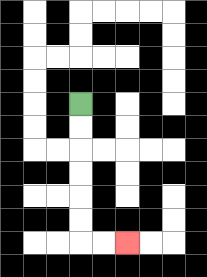{'start': '[3, 4]', 'end': '[5, 10]', 'path_directions': 'D,D,D,D,D,D,R,R', 'path_coordinates': '[[3, 4], [3, 5], [3, 6], [3, 7], [3, 8], [3, 9], [3, 10], [4, 10], [5, 10]]'}